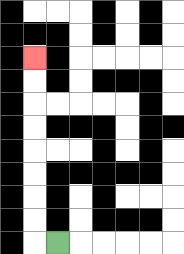{'start': '[2, 10]', 'end': '[1, 2]', 'path_directions': 'L,U,U,U,U,U,U,U,U', 'path_coordinates': '[[2, 10], [1, 10], [1, 9], [1, 8], [1, 7], [1, 6], [1, 5], [1, 4], [1, 3], [1, 2]]'}